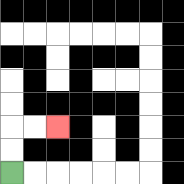{'start': '[0, 7]', 'end': '[2, 5]', 'path_directions': 'U,U,R,R', 'path_coordinates': '[[0, 7], [0, 6], [0, 5], [1, 5], [2, 5]]'}